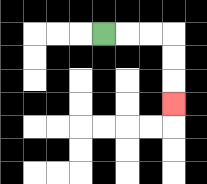{'start': '[4, 1]', 'end': '[7, 4]', 'path_directions': 'R,R,R,D,D,D', 'path_coordinates': '[[4, 1], [5, 1], [6, 1], [7, 1], [7, 2], [7, 3], [7, 4]]'}